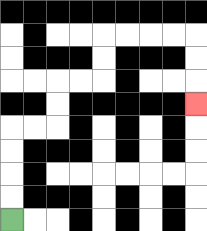{'start': '[0, 9]', 'end': '[8, 4]', 'path_directions': 'U,U,U,U,R,R,U,U,R,R,U,U,R,R,R,R,D,D,D', 'path_coordinates': '[[0, 9], [0, 8], [0, 7], [0, 6], [0, 5], [1, 5], [2, 5], [2, 4], [2, 3], [3, 3], [4, 3], [4, 2], [4, 1], [5, 1], [6, 1], [7, 1], [8, 1], [8, 2], [8, 3], [8, 4]]'}